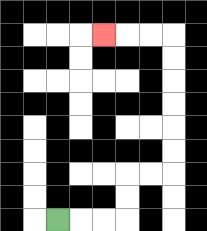{'start': '[2, 9]', 'end': '[4, 1]', 'path_directions': 'R,R,R,U,U,R,R,U,U,U,U,U,U,L,L,L', 'path_coordinates': '[[2, 9], [3, 9], [4, 9], [5, 9], [5, 8], [5, 7], [6, 7], [7, 7], [7, 6], [7, 5], [7, 4], [7, 3], [7, 2], [7, 1], [6, 1], [5, 1], [4, 1]]'}